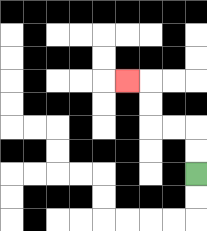{'start': '[8, 7]', 'end': '[5, 3]', 'path_directions': 'U,U,L,L,U,U,L', 'path_coordinates': '[[8, 7], [8, 6], [8, 5], [7, 5], [6, 5], [6, 4], [6, 3], [5, 3]]'}